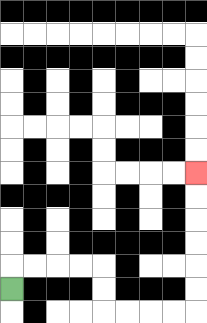{'start': '[0, 12]', 'end': '[8, 7]', 'path_directions': 'U,R,R,R,R,D,D,R,R,R,R,U,U,U,U,U,U', 'path_coordinates': '[[0, 12], [0, 11], [1, 11], [2, 11], [3, 11], [4, 11], [4, 12], [4, 13], [5, 13], [6, 13], [7, 13], [8, 13], [8, 12], [8, 11], [8, 10], [8, 9], [8, 8], [8, 7]]'}